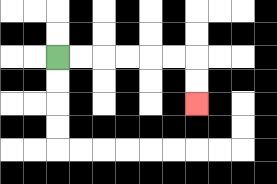{'start': '[2, 2]', 'end': '[8, 4]', 'path_directions': 'R,R,R,R,R,R,D,D', 'path_coordinates': '[[2, 2], [3, 2], [4, 2], [5, 2], [6, 2], [7, 2], [8, 2], [8, 3], [8, 4]]'}